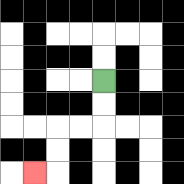{'start': '[4, 3]', 'end': '[1, 7]', 'path_directions': 'D,D,L,L,D,D,L', 'path_coordinates': '[[4, 3], [4, 4], [4, 5], [3, 5], [2, 5], [2, 6], [2, 7], [1, 7]]'}